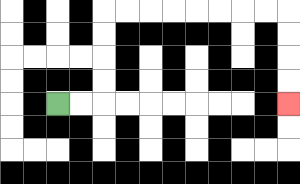{'start': '[2, 4]', 'end': '[12, 4]', 'path_directions': 'R,R,U,U,U,U,R,R,R,R,R,R,R,R,D,D,D,D', 'path_coordinates': '[[2, 4], [3, 4], [4, 4], [4, 3], [4, 2], [4, 1], [4, 0], [5, 0], [6, 0], [7, 0], [8, 0], [9, 0], [10, 0], [11, 0], [12, 0], [12, 1], [12, 2], [12, 3], [12, 4]]'}